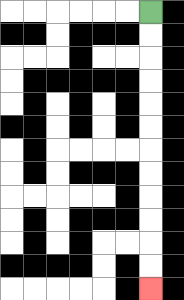{'start': '[6, 0]', 'end': '[6, 12]', 'path_directions': 'D,D,D,D,D,D,D,D,D,D,D,D', 'path_coordinates': '[[6, 0], [6, 1], [6, 2], [6, 3], [6, 4], [6, 5], [6, 6], [6, 7], [6, 8], [6, 9], [6, 10], [6, 11], [6, 12]]'}